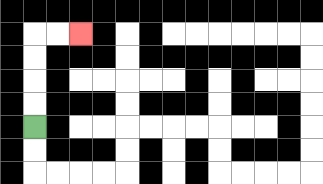{'start': '[1, 5]', 'end': '[3, 1]', 'path_directions': 'U,U,U,U,R,R', 'path_coordinates': '[[1, 5], [1, 4], [1, 3], [1, 2], [1, 1], [2, 1], [3, 1]]'}